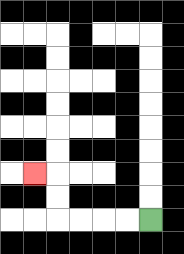{'start': '[6, 9]', 'end': '[1, 7]', 'path_directions': 'L,L,L,L,U,U,L', 'path_coordinates': '[[6, 9], [5, 9], [4, 9], [3, 9], [2, 9], [2, 8], [2, 7], [1, 7]]'}